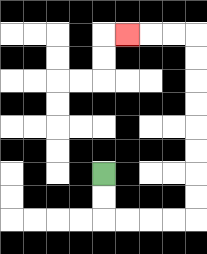{'start': '[4, 7]', 'end': '[5, 1]', 'path_directions': 'D,D,R,R,R,R,U,U,U,U,U,U,U,U,L,L,L', 'path_coordinates': '[[4, 7], [4, 8], [4, 9], [5, 9], [6, 9], [7, 9], [8, 9], [8, 8], [8, 7], [8, 6], [8, 5], [8, 4], [8, 3], [8, 2], [8, 1], [7, 1], [6, 1], [5, 1]]'}